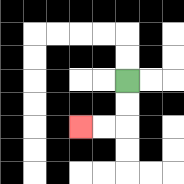{'start': '[5, 3]', 'end': '[3, 5]', 'path_directions': 'D,D,L,L', 'path_coordinates': '[[5, 3], [5, 4], [5, 5], [4, 5], [3, 5]]'}